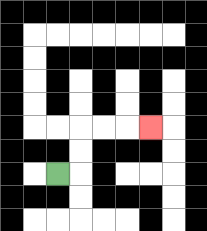{'start': '[2, 7]', 'end': '[6, 5]', 'path_directions': 'R,U,U,R,R,R', 'path_coordinates': '[[2, 7], [3, 7], [3, 6], [3, 5], [4, 5], [5, 5], [6, 5]]'}